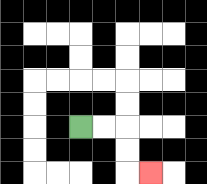{'start': '[3, 5]', 'end': '[6, 7]', 'path_directions': 'R,R,D,D,R', 'path_coordinates': '[[3, 5], [4, 5], [5, 5], [5, 6], [5, 7], [6, 7]]'}